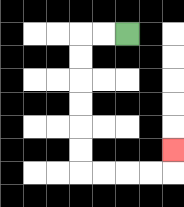{'start': '[5, 1]', 'end': '[7, 6]', 'path_directions': 'L,L,D,D,D,D,D,D,R,R,R,R,U', 'path_coordinates': '[[5, 1], [4, 1], [3, 1], [3, 2], [3, 3], [3, 4], [3, 5], [3, 6], [3, 7], [4, 7], [5, 7], [6, 7], [7, 7], [7, 6]]'}